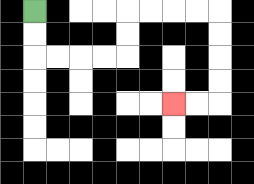{'start': '[1, 0]', 'end': '[7, 4]', 'path_directions': 'D,D,R,R,R,R,U,U,R,R,R,R,D,D,D,D,L,L', 'path_coordinates': '[[1, 0], [1, 1], [1, 2], [2, 2], [3, 2], [4, 2], [5, 2], [5, 1], [5, 0], [6, 0], [7, 0], [8, 0], [9, 0], [9, 1], [9, 2], [9, 3], [9, 4], [8, 4], [7, 4]]'}